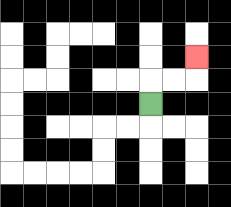{'start': '[6, 4]', 'end': '[8, 2]', 'path_directions': 'U,R,R,U', 'path_coordinates': '[[6, 4], [6, 3], [7, 3], [8, 3], [8, 2]]'}